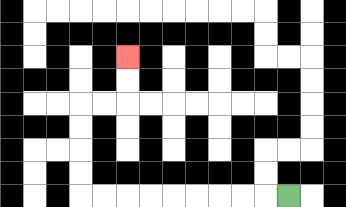{'start': '[12, 8]', 'end': '[5, 2]', 'path_directions': 'L,L,L,L,L,L,L,L,L,U,U,U,U,R,R,U,U', 'path_coordinates': '[[12, 8], [11, 8], [10, 8], [9, 8], [8, 8], [7, 8], [6, 8], [5, 8], [4, 8], [3, 8], [3, 7], [3, 6], [3, 5], [3, 4], [4, 4], [5, 4], [5, 3], [5, 2]]'}